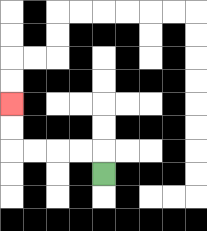{'start': '[4, 7]', 'end': '[0, 4]', 'path_directions': 'U,L,L,L,L,U,U', 'path_coordinates': '[[4, 7], [4, 6], [3, 6], [2, 6], [1, 6], [0, 6], [0, 5], [0, 4]]'}